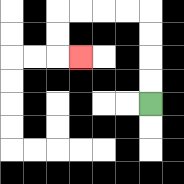{'start': '[6, 4]', 'end': '[3, 2]', 'path_directions': 'U,U,U,U,L,L,L,L,D,D,R', 'path_coordinates': '[[6, 4], [6, 3], [6, 2], [6, 1], [6, 0], [5, 0], [4, 0], [3, 0], [2, 0], [2, 1], [2, 2], [3, 2]]'}